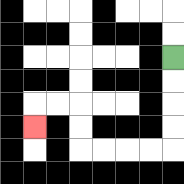{'start': '[7, 2]', 'end': '[1, 5]', 'path_directions': 'D,D,D,D,L,L,L,L,U,U,L,L,D', 'path_coordinates': '[[7, 2], [7, 3], [7, 4], [7, 5], [7, 6], [6, 6], [5, 6], [4, 6], [3, 6], [3, 5], [3, 4], [2, 4], [1, 4], [1, 5]]'}